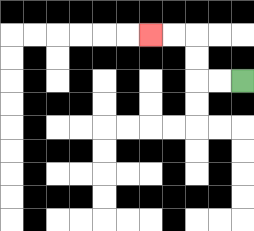{'start': '[10, 3]', 'end': '[6, 1]', 'path_directions': 'L,L,U,U,L,L', 'path_coordinates': '[[10, 3], [9, 3], [8, 3], [8, 2], [8, 1], [7, 1], [6, 1]]'}